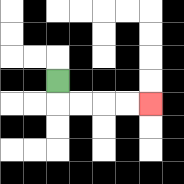{'start': '[2, 3]', 'end': '[6, 4]', 'path_directions': 'D,R,R,R,R', 'path_coordinates': '[[2, 3], [2, 4], [3, 4], [4, 4], [5, 4], [6, 4]]'}